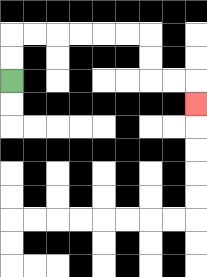{'start': '[0, 3]', 'end': '[8, 4]', 'path_directions': 'U,U,R,R,R,R,R,R,D,D,R,R,D', 'path_coordinates': '[[0, 3], [0, 2], [0, 1], [1, 1], [2, 1], [3, 1], [4, 1], [5, 1], [6, 1], [6, 2], [6, 3], [7, 3], [8, 3], [8, 4]]'}